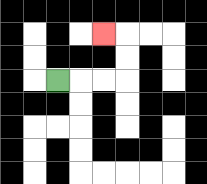{'start': '[2, 3]', 'end': '[4, 1]', 'path_directions': 'R,R,R,U,U,L', 'path_coordinates': '[[2, 3], [3, 3], [4, 3], [5, 3], [5, 2], [5, 1], [4, 1]]'}